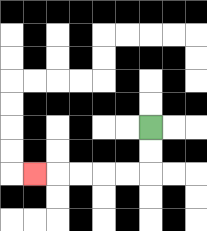{'start': '[6, 5]', 'end': '[1, 7]', 'path_directions': 'D,D,L,L,L,L,L', 'path_coordinates': '[[6, 5], [6, 6], [6, 7], [5, 7], [4, 7], [3, 7], [2, 7], [1, 7]]'}